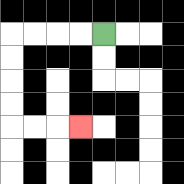{'start': '[4, 1]', 'end': '[3, 5]', 'path_directions': 'L,L,L,L,D,D,D,D,R,R,R', 'path_coordinates': '[[4, 1], [3, 1], [2, 1], [1, 1], [0, 1], [0, 2], [0, 3], [0, 4], [0, 5], [1, 5], [2, 5], [3, 5]]'}